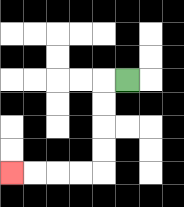{'start': '[5, 3]', 'end': '[0, 7]', 'path_directions': 'L,D,D,D,D,L,L,L,L', 'path_coordinates': '[[5, 3], [4, 3], [4, 4], [4, 5], [4, 6], [4, 7], [3, 7], [2, 7], [1, 7], [0, 7]]'}